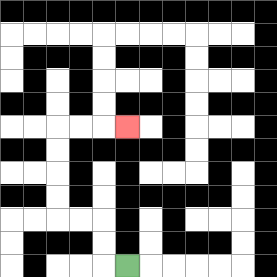{'start': '[5, 11]', 'end': '[5, 5]', 'path_directions': 'L,U,U,L,L,U,U,U,U,R,R,R', 'path_coordinates': '[[5, 11], [4, 11], [4, 10], [4, 9], [3, 9], [2, 9], [2, 8], [2, 7], [2, 6], [2, 5], [3, 5], [4, 5], [5, 5]]'}